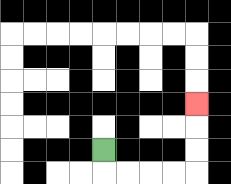{'start': '[4, 6]', 'end': '[8, 4]', 'path_directions': 'D,R,R,R,R,U,U,U', 'path_coordinates': '[[4, 6], [4, 7], [5, 7], [6, 7], [7, 7], [8, 7], [8, 6], [8, 5], [8, 4]]'}